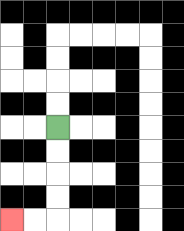{'start': '[2, 5]', 'end': '[0, 9]', 'path_directions': 'D,D,D,D,L,L', 'path_coordinates': '[[2, 5], [2, 6], [2, 7], [2, 8], [2, 9], [1, 9], [0, 9]]'}